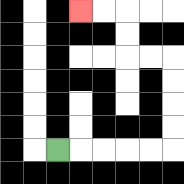{'start': '[2, 6]', 'end': '[3, 0]', 'path_directions': 'R,R,R,R,R,U,U,U,U,L,L,U,U,L,L', 'path_coordinates': '[[2, 6], [3, 6], [4, 6], [5, 6], [6, 6], [7, 6], [7, 5], [7, 4], [7, 3], [7, 2], [6, 2], [5, 2], [5, 1], [5, 0], [4, 0], [3, 0]]'}